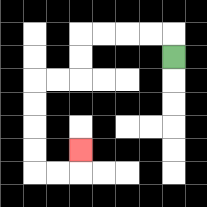{'start': '[7, 2]', 'end': '[3, 6]', 'path_directions': 'U,L,L,L,L,D,D,L,L,D,D,D,D,R,R,U', 'path_coordinates': '[[7, 2], [7, 1], [6, 1], [5, 1], [4, 1], [3, 1], [3, 2], [3, 3], [2, 3], [1, 3], [1, 4], [1, 5], [1, 6], [1, 7], [2, 7], [3, 7], [3, 6]]'}